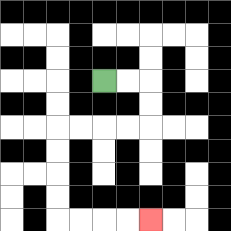{'start': '[4, 3]', 'end': '[6, 9]', 'path_directions': 'R,R,D,D,L,L,L,L,D,D,D,D,R,R,R,R', 'path_coordinates': '[[4, 3], [5, 3], [6, 3], [6, 4], [6, 5], [5, 5], [4, 5], [3, 5], [2, 5], [2, 6], [2, 7], [2, 8], [2, 9], [3, 9], [4, 9], [5, 9], [6, 9]]'}